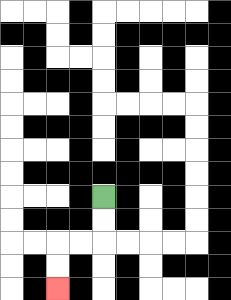{'start': '[4, 8]', 'end': '[2, 12]', 'path_directions': 'D,D,L,L,D,D', 'path_coordinates': '[[4, 8], [4, 9], [4, 10], [3, 10], [2, 10], [2, 11], [2, 12]]'}